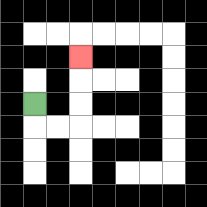{'start': '[1, 4]', 'end': '[3, 2]', 'path_directions': 'D,R,R,U,U,U', 'path_coordinates': '[[1, 4], [1, 5], [2, 5], [3, 5], [3, 4], [3, 3], [3, 2]]'}